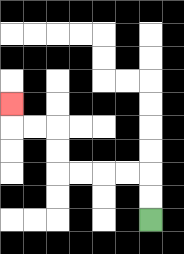{'start': '[6, 9]', 'end': '[0, 4]', 'path_directions': 'U,U,L,L,L,L,U,U,L,L,U', 'path_coordinates': '[[6, 9], [6, 8], [6, 7], [5, 7], [4, 7], [3, 7], [2, 7], [2, 6], [2, 5], [1, 5], [0, 5], [0, 4]]'}